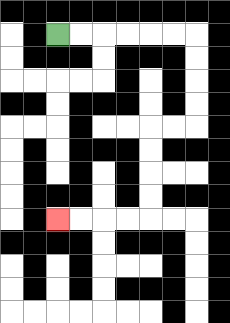{'start': '[2, 1]', 'end': '[2, 9]', 'path_directions': 'R,R,R,R,R,R,D,D,D,D,L,L,D,D,D,D,L,L,L,L', 'path_coordinates': '[[2, 1], [3, 1], [4, 1], [5, 1], [6, 1], [7, 1], [8, 1], [8, 2], [8, 3], [8, 4], [8, 5], [7, 5], [6, 5], [6, 6], [6, 7], [6, 8], [6, 9], [5, 9], [4, 9], [3, 9], [2, 9]]'}